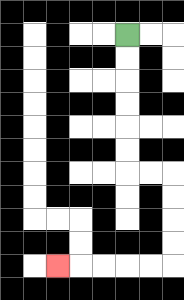{'start': '[5, 1]', 'end': '[2, 11]', 'path_directions': 'D,D,D,D,D,D,R,R,D,D,D,D,L,L,L,L,L', 'path_coordinates': '[[5, 1], [5, 2], [5, 3], [5, 4], [5, 5], [5, 6], [5, 7], [6, 7], [7, 7], [7, 8], [7, 9], [7, 10], [7, 11], [6, 11], [5, 11], [4, 11], [3, 11], [2, 11]]'}